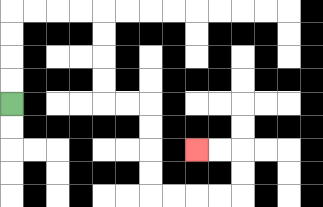{'start': '[0, 4]', 'end': '[8, 6]', 'path_directions': 'U,U,U,U,R,R,R,R,D,D,D,D,R,R,D,D,D,D,R,R,R,R,U,U,L,L', 'path_coordinates': '[[0, 4], [0, 3], [0, 2], [0, 1], [0, 0], [1, 0], [2, 0], [3, 0], [4, 0], [4, 1], [4, 2], [4, 3], [4, 4], [5, 4], [6, 4], [6, 5], [6, 6], [6, 7], [6, 8], [7, 8], [8, 8], [9, 8], [10, 8], [10, 7], [10, 6], [9, 6], [8, 6]]'}